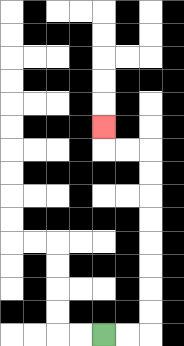{'start': '[4, 14]', 'end': '[4, 5]', 'path_directions': 'R,R,U,U,U,U,U,U,U,U,L,L,U', 'path_coordinates': '[[4, 14], [5, 14], [6, 14], [6, 13], [6, 12], [6, 11], [6, 10], [6, 9], [6, 8], [6, 7], [6, 6], [5, 6], [4, 6], [4, 5]]'}